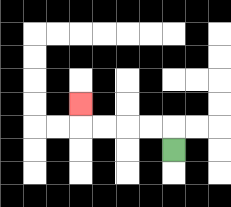{'start': '[7, 6]', 'end': '[3, 4]', 'path_directions': 'U,L,L,L,L,U', 'path_coordinates': '[[7, 6], [7, 5], [6, 5], [5, 5], [4, 5], [3, 5], [3, 4]]'}